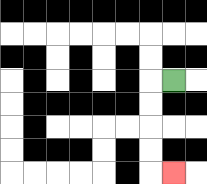{'start': '[7, 3]', 'end': '[7, 7]', 'path_directions': 'L,D,D,D,D,R', 'path_coordinates': '[[7, 3], [6, 3], [6, 4], [6, 5], [6, 6], [6, 7], [7, 7]]'}